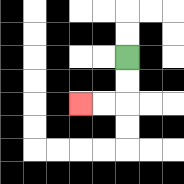{'start': '[5, 2]', 'end': '[3, 4]', 'path_directions': 'D,D,L,L', 'path_coordinates': '[[5, 2], [5, 3], [5, 4], [4, 4], [3, 4]]'}